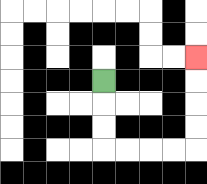{'start': '[4, 3]', 'end': '[8, 2]', 'path_directions': 'D,D,D,R,R,R,R,U,U,U,U', 'path_coordinates': '[[4, 3], [4, 4], [4, 5], [4, 6], [5, 6], [6, 6], [7, 6], [8, 6], [8, 5], [8, 4], [8, 3], [8, 2]]'}